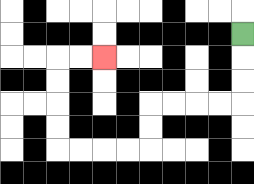{'start': '[10, 1]', 'end': '[4, 2]', 'path_directions': 'D,D,D,L,L,L,L,D,D,L,L,L,L,U,U,U,U,R,R', 'path_coordinates': '[[10, 1], [10, 2], [10, 3], [10, 4], [9, 4], [8, 4], [7, 4], [6, 4], [6, 5], [6, 6], [5, 6], [4, 6], [3, 6], [2, 6], [2, 5], [2, 4], [2, 3], [2, 2], [3, 2], [4, 2]]'}